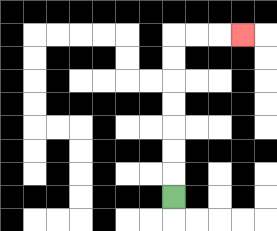{'start': '[7, 8]', 'end': '[10, 1]', 'path_directions': 'U,U,U,U,U,U,U,R,R,R', 'path_coordinates': '[[7, 8], [7, 7], [7, 6], [7, 5], [7, 4], [7, 3], [7, 2], [7, 1], [8, 1], [9, 1], [10, 1]]'}